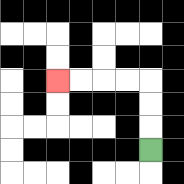{'start': '[6, 6]', 'end': '[2, 3]', 'path_directions': 'U,U,U,L,L,L,L', 'path_coordinates': '[[6, 6], [6, 5], [6, 4], [6, 3], [5, 3], [4, 3], [3, 3], [2, 3]]'}